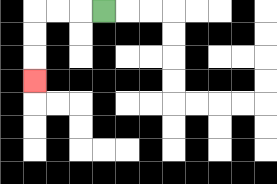{'start': '[4, 0]', 'end': '[1, 3]', 'path_directions': 'L,L,L,D,D,D', 'path_coordinates': '[[4, 0], [3, 0], [2, 0], [1, 0], [1, 1], [1, 2], [1, 3]]'}